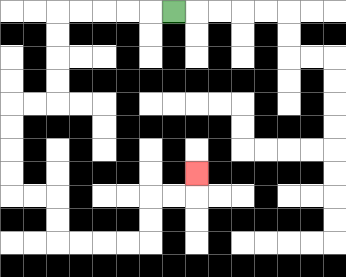{'start': '[7, 0]', 'end': '[8, 7]', 'path_directions': 'L,L,L,L,L,D,D,D,D,L,L,D,D,D,D,R,R,D,D,R,R,R,R,U,U,R,R,U', 'path_coordinates': '[[7, 0], [6, 0], [5, 0], [4, 0], [3, 0], [2, 0], [2, 1], [2, 2], [2, 3], [2, 4], [1, 4], [0, 4], [0, 5], [0, 6], [0, 7], [0, 8], [1, 8], [2, 8], [2, 9], [2, 10], [3, 10], [4, 10], [5, 10], [6, 10], [6, 9], [6, 8], [7, 8], [8, 8], [8, 7]]'}